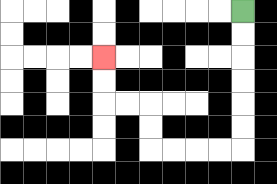{'start': '[10, 0]', 'end': '[4, 2]', 'path_directions': 'D,D,D,D,D,D,L,L,L,L,U,U,L,L,U,U', 'path_coordinates': '[[10, 0], [10, 1], [10, 2], [10, 3], [10, 4], [10, 5], [10, 6], [9, 6], [8, 6], [7, 6], [6, 6], [6, 5], [6, 4], [5, 4], [4, 4], [4, 3], [4, 2]]'}